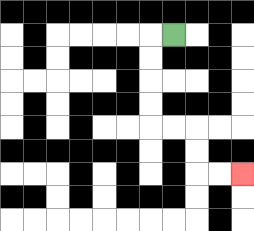{'start': '[7, 1]', 'end': '[10, 7]', 'path_directions': 'L,D,D,D,D,R,R,D,D,R,R', 'path_coordinates': '[[7, 1], [6, 1], [6, 2], [6, 3], [6, 4], [6, 5], [7, 5], [8, 5], [8, 6], [8, 7], [9, 7], [10, 7]]'}